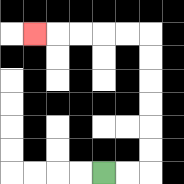{'start': '[4, 7]', 'end': '[1, 1]', 'path_directions': 'R,R,U,U,U,U,U,U,L,L,L,L,L', 'path_coordinates': '[[4, 7], [5, 7], [6, 7], [6, 6], [6, 5], [6, 4], [6, 3], [6, 2], [6, 1], [5, 1], [4, 1], [3, 1], [2, 1], [1, 1]]'}